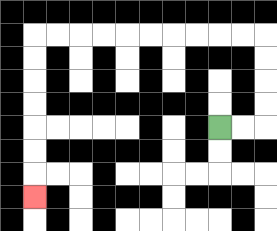{'start': '[9, 5]', 'end': '[1, 8]', 'path_directions': 'R,R,U,U,U,U,L,L,L,L,L,L,L,L,L,L,D,D,D,D,D,D,D', 'path_coordinates': '[[9, 5], [10, 5], [11, 5], [11, 4], [11, 3], [11, 2], [11, 1], [10, 1], [9, 1], [8, 1], [7, 1], [6, 1], [5, 1], [4, 1], [3, 1], [2, 1], [1, 1], [1, 2], [1, 3], [1, 4], [1, 5], [1, 6], [1, 7], [1, 8]]'}